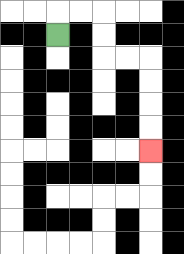{'start': '[2, 1]', 'end': '[6, 6]', 'path_directions': 'U,R,R,D,D,R,R,D,D,D,D', 'path_coordinates': '[[2, 1], [2, 0], [3, 0], [4, 0], [4, 1], [4, 2], [5, 2], [6, 2], [6, 3], [6, 4], [6, 5], [6, 6]]'}